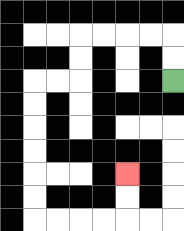{'start': '[7, 3]', 'end': '[5, 7]', 'path_directions': 'U,U,L,L,L,L,D,D,L,L,D,D,D,D,D,D,R,R,R,R,U,U', 'path_coordinates': '[[7, 3], [7, 2], [7, 1], [6, 1], [5, 1], [4, 1], [3, 1], [3, 2], [3, 3], [2, 3], [1, 3], [1, 4], [1, 5], [1, 6], [1, 7], [1, 8], [1, 9], [2, 9], [3, 9], [4, 9], [5, 9], [5, 8], [5, 7]]'}